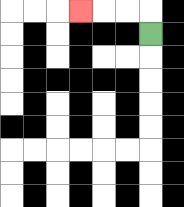{'start': '[6, 1]', 'end': '[3, 0]', 'path_directions': 'U,L,L,L', 'path_coordinates': '[[6, 1], [6, 0], [5, 0], [4, 0], [3, 0]]'}